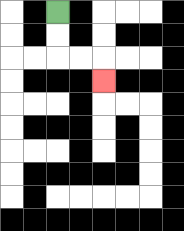{'start': '[2, 0]', 'end': '[4, 3]', 'path_directions': 'D,D,R,R,D', 'path_coordinates': '[[2, 0], [2, 1], [2, 2], [3, 2], [4, 2], [4, 3]]'}